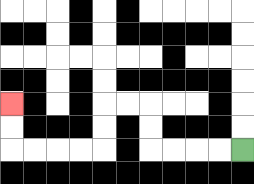{'start': '[10, 6]', 'end': '[0, 4]', 'path_directions': 'L,L,L,L,U,U,L,L,D,D,L,L,L,L,U,U', 'path_coordinates': '[[10, 6], [9, 6], [8, 6], [7, 6], [6, 6], [6, 5], [6, 4], [5, 4], [4, 4], [4, 5], [4, 6], [3, 6], [2, 6], [1, 6], [0, 6], [0, 5], [0, 4]]'}